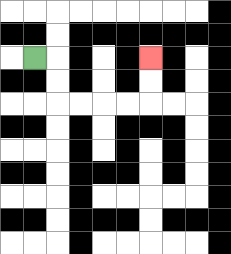{'start': '[1, 2]', 'end': '[6, 2]', 'path_directions': 'R,D,D,R,R,R,R,U,U', 'path_coordinates': '[[1, 2], [2, 2], [2, 3], [2, 4], [3, 4], [4, 4], [5, 4], [6, 4], [6, 3], [6, 2]]'}